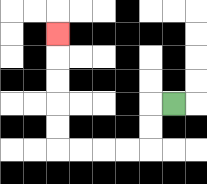{'start': '[7, 4]', 'end': '[2, 1]', 'path_directions': 'L,D,D,L,L,L,L,U,U,U,U,U', 'path_coordinates': '[[7, 4], [6, 4], [6, 5], [6, 6], [5, 6], [4, 6], [3, 6], [2, 6], [2, 5], [2, 4], [2, 3], [2, 2], [2, 1]]'}